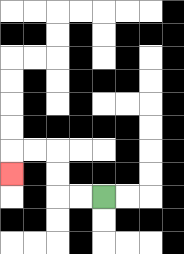{'start': '[4, 8]', 'end': '[0, 7]', 'path_directions': 'L,L,U,U,L,L,D', 'path_coordinates': '[[4, 8], [3, 8], [2, 8], [2, 7], [2, 6], [1, 6], [0, 6], [0, 7]]'}